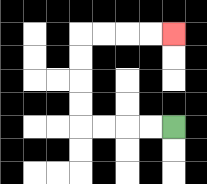{'start': '[7, 5]', 'end': '[7, 1]', 'path_directions': 'L,L,L,L,U,U,U,U,R,R,R,R', 'path_coordinates': '[[7, 5], [6, 5], [5, 5], [4, 5], [3, 5], [3, 4], [3, 3], [3, 2], [3, 1], [4, 1], [5, 1], [6, 1], [7, 1]]'}